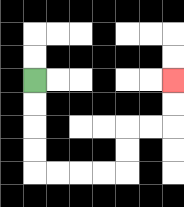{'start': '[1, 3]', 'end': '[7, 3]', 'path_directions': 'D,D,D,D,R,R,R,R,U,U,R,R,U,U', 'path_coordinates': '[[1, 3], [1, 4], [1, 5], [1, 6], [1, 7], [2, 7], [3, 7], [4, 7], [5, 7], [5, 6], [5, 5], [6, 5], [7, 5], [7, 4], [7, 3]]'}